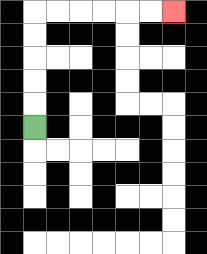{'start': '[1, 5]', 'end': '[7, 0]', 'path_directions': 'U,U,U,U,U,R,R,R,R,R,R', 'path_coordinates': '[[1, 5], [1, 4], [1, 3], [1, 2], [1, 1], [1, 0], [2, 0], [3, 0], [4, 0], [5, 0], [6, 0], [7, 0]]'}